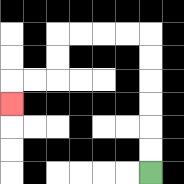{'start': '[6, 7]', 'end': '[0, 4]', 'path_directions': 'U,U,U,U,U,U,L,L,L,L,D,D,L,L,D', 'path_coordinates': '[[6, 7], [6, 6], [6, 5], [6, 4], [6, 3], [6, 2], [6, 1], [5, 1], [4, 1], [3, 1], [2, 1], [2, 2], [2, 3], [1, 3], [0, 3], [0, 4]]'}